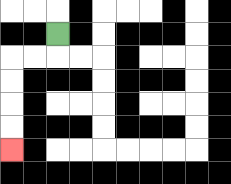{'start': '[2, 1]', 'end': '[0, 6]', 'path_directions': 'D,L,L,D,D,D,D', 'path_coordinates': '[[2, 1], [2, 2], [1, 2], [0, 2], [0, 3], [0, 4], [0, 5], [0, 6]]'}